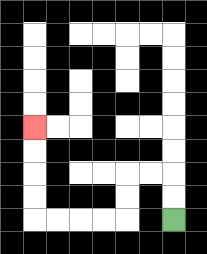{'start': '[7, 9]', 'end': '[1, 5]', 'path_directions': 'U,U,L,L,D,D,L,L,L,L,U,U,U,U', 'path_coordinates': '[[7, 9], [7, 8], [7, 7], [6, 7], [5, 7], [5, 8], [5, 9], [4, 9], [3, 9], [2, 9], [1, 9], [1, 8], [1, 7], [1, 6], [1, 5]]'}